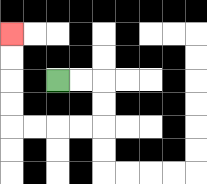{'start': '[2, 3]', 'end': '[0, 1]', 'path_directions': 'R,R,D,D,L,L,L,L,U,U,U,U', 'path_coordinates': '[[2, 3], [3, 3], [4, 3], [4, 4], [4, 5], [3, 5], [2, 5], [1, 5], [0, 5], [0, 4], [0, 3], [0, 2], [0, 1]]'}